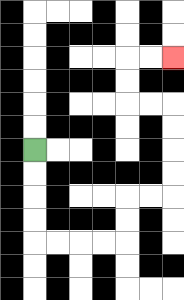{'start': '[1, 6]', 'end': '[7, 2]', 'path_directions': 'D,D,D,D,R,R,R,R,U,U,R,R,U,U,U,U,L,L,U,U,R,R', 'path_coordinates': '[[1, 6], [1, 7], [1, 8], [1, 9], [1, 10], [2, 10], [3, 10], [4, 10], [5, 10], [5, 9], [5, 8], [6, 8], [7, 8], [7, 7], [7, 6], [7, 5], [7, 4], [6, 4], [5, 4], [5, 3], [5, 2], [6, 2], [7, 2]]'}